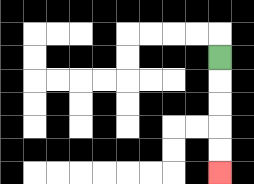{'start': '[9, 2]', 'end': '[9, 7]', 'path_directions': 'D,D,D,D,D', 'path_coordinates': '[[9, 2], [9, 3], [9, 4], [9, 5], [9, 6], [9, 7]]'}